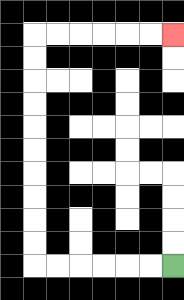{'start': '[7, 11]', 'end': '[7, 1]', 'path_directions': 'L,L,L,L,L,L,U,U,U,U,U,U,U,U,U,U,R,R,R,R,R,R', 'path_coordinates': '[[7, 11], [6, 11], [5, 11], [4, 11], [3, 11], [2, 11], [1, 11], [1, 10], [1, 9], [1, 8], [1, 7], [1, 6], [1, 5], [1, 4], [1, 3], [1, 2], [1, 1], [2, 1], [3, 1], [4, 1], [5, 1], [6, 1], [7, 1]]'}